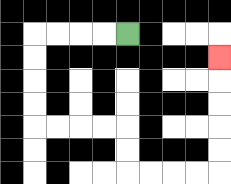{'start': '[5, 1]', 'end': '[9, 2]', 'path_directions': 'L,L,L,L,D,D,D,D,R,R,R,R,D,D,R,R,R,R,U,U,U,U,U', 'path_coordinates': '[[5, 1], [4, 1], [3, 1], [2, 1], [1, 1], [1, 2], [1, 3], [1, 4], [1, 5], [2, 5], [3, 5], [4, 5], [5, 5], [5, 6], [5, 7], [6, 7], [7, 7], [8, 7], [9, 7], [9, 6], [9, 5], [9, 4], [9, 3], [9, 2]]'}